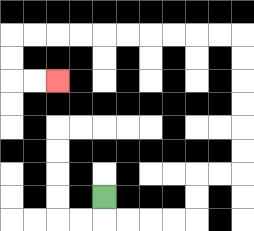{'start': '[4, 8]', 'end': '[2, 3]', 'path_directions': 'D,R,R,R,R,U,U,R,R,U,U,U,U,U,U,L,L,L,L,L,L,L,L,L,L,D,D,R,R', 'path_coordinates': '[[4, 8], [4, 9], [5, 9], [6, 9], [7, 9], [8, 9], [8, 8], [8, 7], [9, 7], [10, 7], [10, 6], [10, 5], [10, 4], [10, 3], [10, 2], [10, 1], [9, 1], [8, 1], [7, 1], [6, 1], [5, 1], [4, 1], [3, 1], [2, 1], [1, 1], [0, 1], [0, 2], [0, 3], [1, 3], [2, 3]]'}